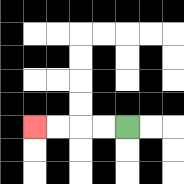{'start': '[5, 5]', 'end': '[1, 5]', 'path_directions': 'L,L,L,L', 'path_coordinates': '[[5, 5], [4, 5], [3, 5], [2, 5], [1, 5]]'}